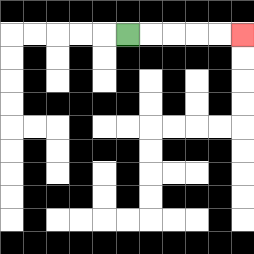{'start': '[5, 1]', 'end': '[10, 1]', 'path_directions': 'R,R,R,R,R', 'path_coordinates': '[[5, 1], [6, 1], [7, 1], [8, 1], [9, 1], [10, 1]]'}